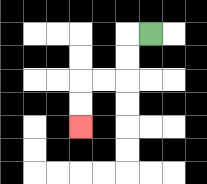{'start': '[6, 1]', 'end': '[3, 5]', 'path_directions': 'L,D,D,L,L,D,D', 'path_coordinates': '[[6, 1], [5, 1], [5, 2], [5, 3], [4, 3], [3, 3], [3, 4], [3, 5]]'}